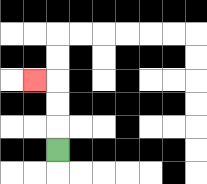{'start': '[2, 6]', 'end': '[1, 3]', 'path_directions': 'U,U,U,L', 'path_coordinates': '[[2, 6], [2, 5], [2, 4], [2, 3], [1, 3]]'}